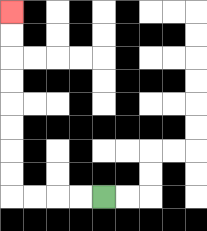{'start': '[4, 8]', 'end': '[0, 0]', 'path_directions': 'L,L,L,L,U,U,U,U,U,U,U,U', 'path_coordinates': '[[4, 8], [3, 8], [2, 8], [1, 8], [0, 8], [0, 7], [0, 6], [0, 5], [0, 4], [0, 3], [0, 2], [0, 1], [0, 0]]'}